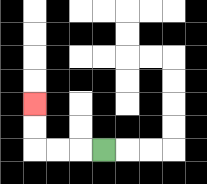{'start': '[4, 6]', 'end': '[1, 4]', 'path_directions': 'L,L,L,U,U', 'path_coordinates': '[[4, 6], [3, 6], [2, 6], [1, 6], [1, 5], [1, 4]]'}